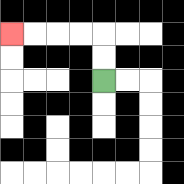{'start': '[4, 3]', 'end': '[0, 1]', 'path_directions': 'U,U,L,L,L,L', 'path_coordinates': '[[4, 3], [4, 2], [4, 1], [3, 1], [2, 1], [1, 1], [0, 1]]'}